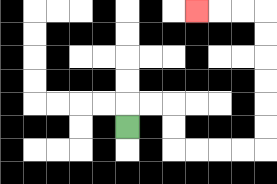{'start': '[5, 5]', 'end': '[8, 0]', 'path_directions': 'U,R,R,D,D,R,R,R,R,U,U,U,U,U,U,L,L,L', 'path_coordinates': '[[5, 5], [5, 4], [6, 4], [7, 4], [7, 5], [7, 6], [8, 6], [9, 6], [10, 6], [11, 6], [11, 5], [11, 4], [11, 3], [11, 2], [11, 1], [11, 0], [10, 0], [9, 0], [8, 0]]'}